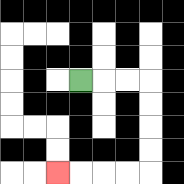{'start': '[3, 3]', 'end': '[2, 7]', 'path_directions': 'R,R,R,D,D,D,D,L,L,L,L', 'path_coordinates': '[[3, 3], [4, 3], [5, 3], [6, 3], [6, 4], [6, 5], [6, 6], [6, 7], [5, 7], [4, 7], [3, 7], [2, 7]]'}